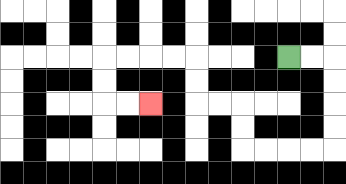{'start': '[12, 2]', 'end': '[6, 4]', 'path_directions': 'R,R,D,D,D,D,L,L,L,L,U,U,L,L,U,U,L,L,L,L,D,D,R,R', 'path_coordinates': '[[12, 2], [13, 2], [14, 2], [14, 3], [14, 4], [14, 5], [14, 6], [13, 6], [12, 6], [11, 6], [10, 6], [10, 5], [10, 4], [9, 4], [8, 4], [8, 3], [8, 2], [7, 2], [6, 2], [5, 2], [4, 2], [4, 3], [4, 4], [5, 4], [6, 4]]'}